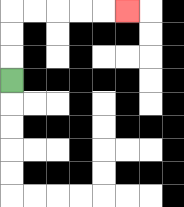{'start': '[0, 3]', 'end': '[5, 0]', 'path_directions': 'U,U,U,R,R,R,R,R', 'path_coordinates': '[[0, 3], [0, 2], [0, 1], [0, 0], [1, 0], [2, 0], [3, 0], [4, 0], [5, 0]]'}